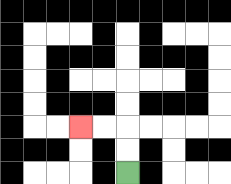{'start': '[5, 7]', 'end': '[3, 5]', 'path_directions': 'U,U,L,L', 'path_coordinates': '[[5, 7], [5, 6], [5, 5], [4, 5], [3, 5]]'}